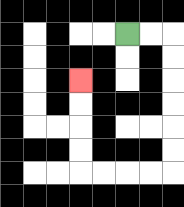{'start': '[5, 1]', 'end': '[3, 3]', 'path_directions': 'R,R,D,D,D,D,D,D,L,L,L,L,U,U,U,U', 'path_coordinates': '[[5, 1], [6, 1], [7, 1], [7, 2], [7, 3], [7, 4], [7, 5], [7, 6], [7, 7], [6, 7], [5, 7], [4, 7], [3, 7], [3, 6], [3, 5], [3, 4], [3, 3]]'}